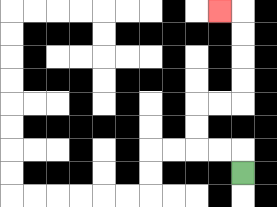{'start': '[10, 7]', 'end': '[9, 0]', 'path_directions': 'U,L,L,U,U,R,R,U,U,U,U,L', 'path_coordinates': '[[10, 7], [10, 6], [9, 6], [8, 6], [8, 5], [8, 4], [9, 4], [10, 4], [10, 3], [10, 2], [10, 1], [10, 0], [9, 0]]'}